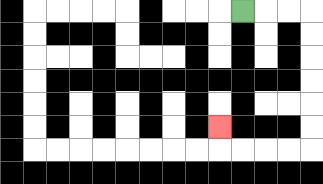{'start': '[10, 0]', 'end': '[9, 5]', 'path_directions': 'R,R,R,D,D,D,D,D,D,L,L,L,L,U', 'path_coordinates': '[[10, 0], [11, 0], [12, 0], [13, 0], [13, 1], [13, 2], [13, 3], [13, 4], [13, 5], [13, 6], [12, 6], [11, 6], [10, 6], [9, 6], [9, 5]]'}